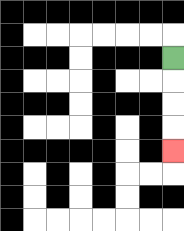{'start': '[7, 2]', 'end': '[7, 6]', 'path_directions': 'D,D,D,D', 'path_coordinates': '[[7, 2], [7, 3], [7, 4], [7, 5], [7, 6]]'}